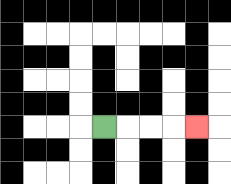{'start': '[4, 5]', 'end': '[8, 5]', 'path_directions': 'R,R,R,R', 'path_coordinates': '[[4, 5], [5, 5], [6, 5], [7, 5], [8, 5]]'}